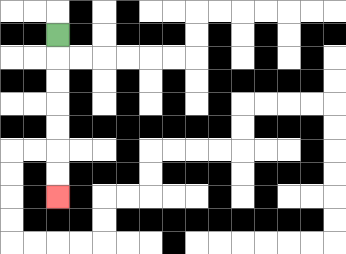{'start': '[2, 1]', 'end': '[2, 8]', 'path_directions': 'D,D,D,D,D,D,D', 'path_coordinates': '[[2, 1], [2, 2], [2, 3], [2, 4], [2, 5], [2, 6], [2, 7], [2, 8]]'}